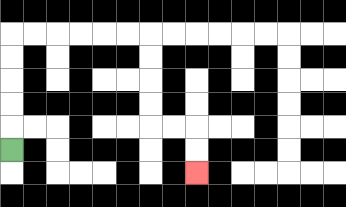{'start': '[0, 6]', 'end': '[8, 7]', 'path_directions': 'U,U,U,U,U,R,R,R,R,R,R,D,D,D,D,R,R,D,D', 'path_coordinates': '[[0, 6], [0, 5], [0, 4], [0, 3], [0, 2], [0, 1], [1, 1], [2, 1], [3, 1], [4, 1], [5, 1], [6, 1], [6, 2], [6, 3], [6, 4], [6, 5], [7, 5], [8, 5], [8, 6], [8, 7]]'}